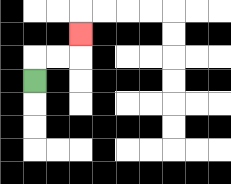{'start': '[1, 3]', 'end': '[3, 1]', 'path_directions': 'U,R,R,U', 'path_coordinates': '[[1, 3], [1, 2], [2, 2], [3, 2], [3, 1]]'}